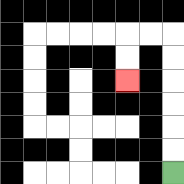{'start': '[7, 7]', 'end': '[5, 3]', 'path_directions': 'U,U,U,U,U,U,L,L,D,D', 'path_coordinates': '[[7, 7], [7, 6], [7, 5], [7, 4], [7, 3], [7, 2], [7, 1], [6, 1], [5, 1], [5, 2], [5, 3]]'}